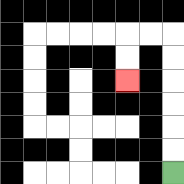{'start': '[7, 7]', 'end': '[5, 3]', 'path_directions': 'U,U,U,U,U,U,L,L,D,D', 'path_coordinates': '[[7, 7], [7, 6], [7, 5], [7, 4], [7, 3], [7, 2], [7, 1], [6, 1], [5, 1], [5, 2], [5, 3]]'}